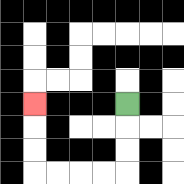{'start': '[5, 4]', 'end': '[1, 4]', 'path_directions': 'D,D,D,L,L,L,L,U,U,U', 'path_coordinates': '[[5, 4], [5, 5], [5, 6], [5, 7], [4, 7], [3, 7], [2, 7], [1, 7], [1, 6], [1, 5], [1, 4]]'}